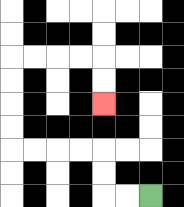{'start': '[6, 8]', 'end': '[4, 4]', 'path_directions': 'L,L,U,U,L,L,L,L,U,U,U,U,R,R,R,R,D,D', 'path_coordinates': '[[6, 8], [5, 8], [4, 8], [4, 7], [4, 6], [3, 6], [2, 6], [1, 6], [0, 6], [0, 5], [0, 4], [0, 3], [0, 2], [1, 2], [2, 2], [3, 2], [4, 2], [4, 3], [4, 4]]'}